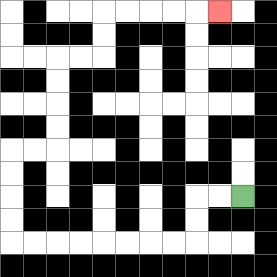{'start': '[10, 8]', 'end': '[9, 0]', 'path_directions': 'L,L,D,D,L,L,L,L,L,L,L,L,U,U,U,U,R,R,U,U,U,U,R,R,U,U,R,R,R,R,R', 'path_coordinates': '[[10, 8], [9, 8], [8, 8], [8, 9], [8, 10], [7, 10], [6, 10], [5, 10], [4, 10], [3, 10], [2, 10], [1, 10], [0, 10], [0, 9], [0, 8], [0, 7], [0, 6], [1, 6], [2, 6], [2, 5], [2, 4], [2, 3], [2, 2], [3, 2], [4, 2], [4, 1], [4, 0], [5, 0], [6, 0], [7, 0], [8, 0], [9, 0]]'}